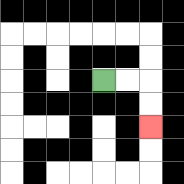{'start': '[4, 3]', 'end': '[6, 5]', 'path_directions': 'R,R,D,D', 'path_coordinates': '[[4, 3], [5, 3], [6, 3], [6, 4], [6, 5]]'}